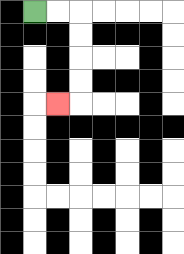{'start': '[1, 0]', 'end': '[2, 4]', 'path_directions': 'R,R,D,D,D,D,L', 'path_coordinates': '[[1, 0], [2, 0], [3, 0], [3, 1], [3, 2], [3, 3], [3, 4], [2, 4]]'}